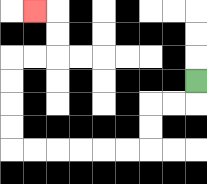{'start': '[8, 3]', 'end': '[1, 0]', 'path_directions': 'D,L,L,D,D,L,L,L,L,L,L,U,U,U,U,R,R,U,U,L', 'path_coordinates': '[[8, 3], [8, 4], [7, 4], [6, 4], [6, 5], [6, 6], [5, 6], [4, 6], [3, 6], [2, 6], [1, 6], [0, 6], [0, 5], [0, 4], [0, 3], [0, 2], [1, 2], [2, 2], [2, 1], [2, 0], [1, 0]]'}